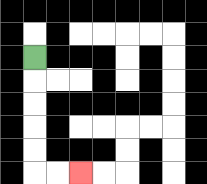{'start': '[1, 2]', 'end': '[3, 7]', 'path_directions': 'D,D,D,D,D,R,R', 'path_coordinates': '[[1, 2], [1, 3], [1, 4], [1, 5], [1, 6], [1, 7], [2, 7], [3, 7]]'}